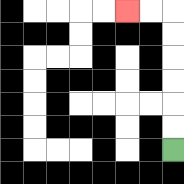{'start': '[7, 6]', 'end': '[5, 0]', 'path_directions': 'U,U,U,U,U,U,L,L', 'path_coordinates': '[[7, 6], [7, 5], [7, 4], [7, 3], [7, 2], [7, 1], [7, 0], [6, 0], [5, 0]]'}